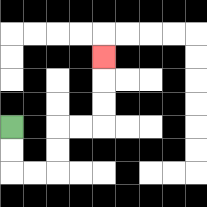{'start': '[0, 5]', 'end': '[4, 2]', 'path_directions': 'D,D,R,R,U,U,R,R,U,U,U', 'path_coordinates': '[[0, 5], [0, 6], [0, 7], [1, 7], [2, 7], [2, 6], [2, 5], [3, 5], [4, 5], [4, 4], [4, 3], [4, 2]]'}